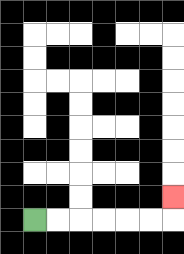{'start': '[1, 9]', 'end': '[7, 8]', 'path_directions': 'R,R,R,R,R,R,U', 'path_coordinates': '[[1, 9], [2, 9], [3, 9], [4, 9], [5, 9], [6, 9], [7, 9], [7, 8]]'}